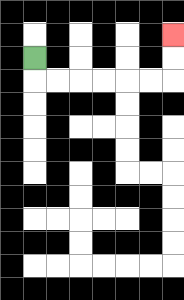{'start': '[1, 2]', 'end': '[7, 1]', 'path_directions': 'D,R,R,R,R,R,R,U,U', 'path_coordinates': '[[1, 2], [1, 3], [2, 3], [3, 3], [4, 3], [5, 3], [6, 3], [7, 3], [7, 2], [7, 1]]'}